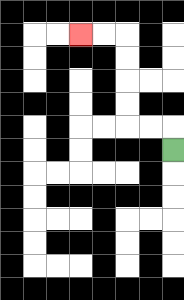{'start': '[7, 6]', 'end': '[3, 1]', 'path_directions': 'U,L,L,U,U,U,U,L,L', 'path_coordinates': '[[7, 6], [7, 5], [6, 5], [5, 5], [5, 4], [5, 3], [5, 2], [5, 1], [4, 1], [3, 1]]'}